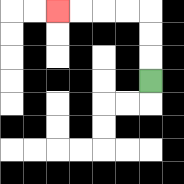{'start': '[6, 3]', 'end': '[2, 0]', 'path_directions': 'U,U,U,L,L,L,L', 'path_coordinates': '[[6, 3], [6, 2], [6, 1], [6, 0], [5, 0], [4, 0], [3, 0], [2, 0]]'}